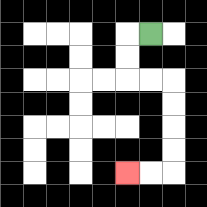{'start': '[6, 1]', 'end': '[5, 7]', 'path_directions': 'L,D,D,R,R,D,D,D,D,L,L', 'path_coordinates': '[[6, 1], [5, 1], [5, 2], [5, 3], [6, 3], [7, 3], [7, 4], [7, 5], [7, 6], [7, 7], [6, 7], [5, 7]]'}